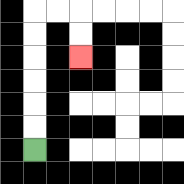{'start': '[1, 6]', 'end': '[3, 2]', 'path_directions': 'U,U,U,U,U,U,R,R,D,D', 'path_coordinates': '[[1, 6], [1, 5], [1, 4], [1, 3], [1, 2], [1, 1], [1, 0], [2, 0], [3, 0], [3, 1], [3, 2]]'}